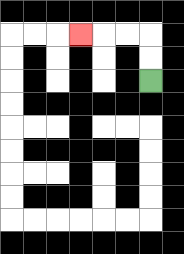{'start': '[6, 3]', 'end': '[3, 1]', 'path_directions': 'U,U,L,L,L', 'path_coordinates': '[[6, 3], [6, 2], [6, 1], [5, 1], [4, 1], [3, 1]]'}